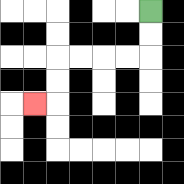{'start': '[6, 0]', 'end': '[1, 4]', 'path_directions': 'D,D,L,L,L,L,D,D,L', 'path_coordinates': '[[6, 0], [6, 1], [6, 2], [5, 2], [4, 2], [3, 2], [2, 2], [2, 3], [2, 4], [1, 4]]'}